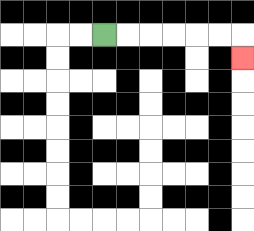{'start': '[4, 1]', 'end': '[10, 2]', 'path_directions': 'R,R,R,R,R,R,D', 'path_coordinates': '[[4, 1], [5, 1], [6, 1], [7, 1], [8, 1], [9, 1], [10, 1], [10, 2]]'}